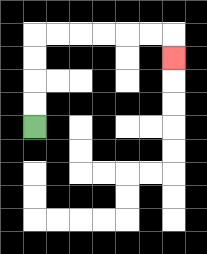{'start': '[1, 5]', 'end': '[7, 2]', 'path_directions': 'U,U,U,U,R,R,R,R,R,R,D', 'path_coordinates': '[[1, 5], [1, 4], [1, 3], [1, 2], [1, 1], [2, 1], [3, 1], [4, 1], [5, 1], [6, 1], [7, 1], [7, 2]]'}